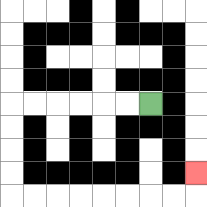{'start': '[6, 4]', 'end': '[8, 7]', 'path_directions': 'L,L,L,L,L,L,D,D,D,D,R,R,R,R,R,R,R,R,U', 'path_coordinates': '[[6, 4], [5, 4], [4, 4], [3, 4], [2, 4], [1, 4], [0, 4], [0, 5], [0, 6], [0, 7], [0, 8], [1, 8], [2, 8], [3, 8], [4, 8], [5, 8], [6, 8], [7, 8], [8, 8], [8, 7]]'}